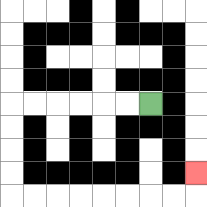{'start': '[6, 4]', 'end': '[8, 7]', 'path_directions': 'L,L,L,L,L,L,D,D,D,D,R,R,R,R,R,R,R,R,U', 'path_coordinates': '[[6, 4], [5, 4], [4, 4], [3, 4], [2, 4], [1, 4], [0, 4], [0, 5], [0, 6], [0, 7], [0, 8], [1, 8], [2, 8], [3, 8], [4, 8], [5, 8], [6, 8], [7, 8], [8, 8], [8, 7]]'}